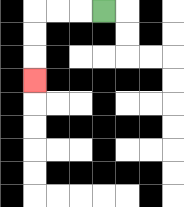{'start': '[4, 0]', 'end': '[1, 3]', 'path_directions': 'L,L,L,D,D,D', 'path_coordinates': '[[4, 0], [3, 0], [2, 0], [1, 0], [1, 1], [1, 2], [1, 3]]'}